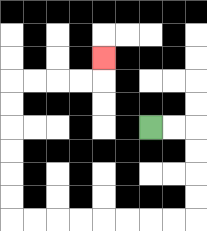{'start': '[6, 5]', 'end': '[4, 2]', 'path_directions': 'R,R,D,D,D,D,L,L,L,L,L,L,L,L,U,U,U,U,U,U,R,R,R,R,U', 'path_coordinates': '[[6, 5], [7, 5], [8, 5], [8, 6], [8, 7], [8, 8], [8, 9], [7, 9], [6, 9], [5, 9], [4, 9], [3, 9], [2, 9], [1, 9], [0, 9], [0, 8], [0, 7], [0, 6], [0, 5], [0, 4], [0, 3], [1, 3], [2, 3], [3, 3], [4, 3], [4, 2]]'}